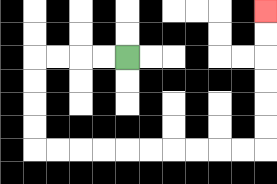{'start': '[5, 2]', 'end': '[11, 0]', 'path_directions': 'L,L,L,L,D,D,D,D,R,R,R,R,R,R,R,R,R,R,U,U,U,U,U,U', 'path_coordinates': '[[5, 2], [4, 2], [3, 2], [2, 2], [1, 2], [1, 3], [1, 4], [1, 5], [1, 6], [2, 6], [3, 6], [4, 6], [5, 6], [6, 6], [7, 6], [8, 6], [9, 6], [10, 6], [11, 6], [11, 5], [11, 4], [11, 3], [11, 2], [11, 1], [11, 0]]'}